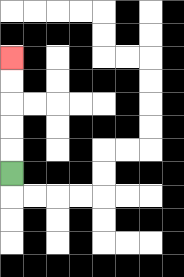{'start': '[0, 7]', 'end': '[0, 2]', 'path_directions': 'U,U,U,U,U', 'path_coordinates': '[[0, 7], [0, 6], [0, 5], [0, 4], [0, 3], [0, 2]]'}